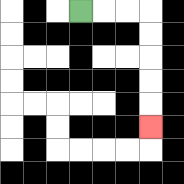{'start': '[3, 0]', 'end': '[6, 5]', 'path_directions': 'R,R,R,D,D,D,D,D', 'path_coordinates': '[[3, 0], [4, 0], [5, 0], [6, 0], [6, 1], [6, 2], [6, 3], [6, 4], [6, 5]]'}